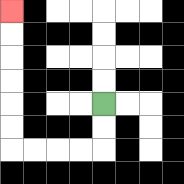{'start': '[4, 4]', 'end': '[0, 0]', 'path_directions': 'D,D,L,L,L,L,U,U,U,U,U,U', 'path_coordinates': '[[4, 4], [4, 5], [4, 6], [3, 6], [2, 6], [1, 6], [0, 6], [0, 5], [0, 4], [0, 3], [0, 2], [0, 1], [0, 0]]'}